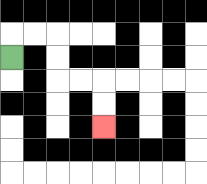{'start': '[0, 2]', 'end': '[4, 5]', 'path_directions': 'U,R,R,D,D,R,R,D,D', 'path_coordinates': '[[0, 2], [0, 1], [1, 1], [2, 1], [2, 2], [2, 3], [3, 3], [4, 3], [4, 4], [4, 5]]'}